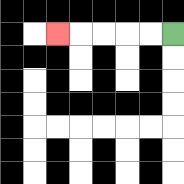{'start': '[7, 1]', 'end': '[2, 1]', 'path_directions': 'L,L,L,L,L', 'path_coordinates': '[[7, 1], [6, 1], [5, 1], [4, 1], [3, 1], [2, 1]]'}